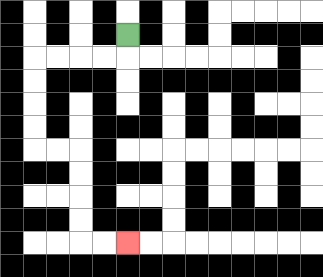{'start': '[5, 1]', 'end': '[5, 10]', 'path_directions': 'D,L,L,L,L,D,D,D,D,R,R,D,D,D,D,R,R', 'path_coordinates': '[[5, 1], [5, 2], [4, 2], [3, 2], [2, 2], [1, 2], [1, 3], [1, 4], [1, 5], [1, 6], [2, 6], [3, 6], [3, 7], [3, 8], [3, 9], [3, 10], [4, 10], [5, 10]]'}